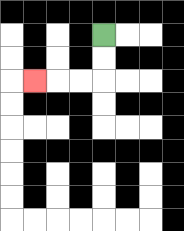{'start': '[4, 1]', 'end': '[1, 3]', 'path_directions': 'D,D,L,L,L', 'path_coordinates': '[[4, 1], [4, 2], [4, 3], [3, 3], [2, 3], [1, 3]]'}